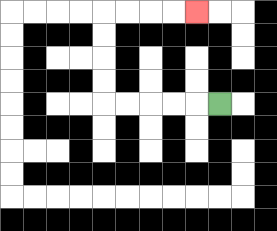{'start': '[9, 4]', 'end': '[8, 0]', 'path_directions': 'L,L,L,L,L,U,U,U,U,R,R,R,R', 'path_coordinates': '[[9, 4], [8, 4], [7, 4], [6, 4], [5, 4], [4, 4], [4, 3], [4, 2], [4, 1], [4, 0], [5, 0], [6, 0], [7, 0], [8, 0]]'}